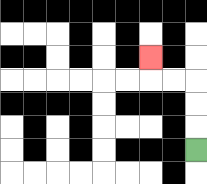{'start': '[8, 6]', 'end': '[6, 2]', 'path_directions': 'U,U,U,L,L,U', 'path_coordinates': '[[8, 6], [8, 5], [8, 4], [8, 3], [7, 3], [6, 3], [6, 2]]'}